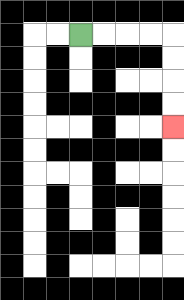{'start': '[3, 1]', 'end': '[7, 5]', 'path_directions': 'R,R,R,R,D,D,D,D', 'path_coordinates': '[[3, 1], [4, 1], [5, 1], [6, 1], [7, 1], [7, 2], [7, 3], [7, 4], [7, 5]]'}